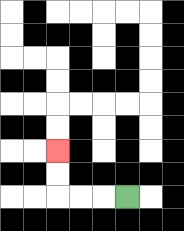{'start': '[5, 8]', 'end': '[2, 6]', 'path_directions': 'L,L,L,U,U', 'path_coordinates': '[[5, 8], [4, 8], [3, 8], [2, 8], [2, 7], [2, 6]]'}